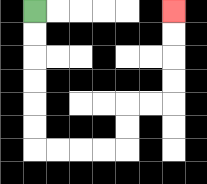{'start': '[1, 0]', 'end': '[7, 0]', 'path_directions': 'D,D,D,D,D,D,R,R,R,R,U,U,R,R,U,U,U,U', 'path_coordinates': '[[1, 0], [1, 1], [1, 2], [1, 3], [1, 4], [1, 5], [1, 6], [2, 6], [3, 6], [4, 6], [5, 6], [5, 5], [5, 4], [6, 4], [7, 4], [7, 3], [7, 2], [7, 1], [7, 0]]'}